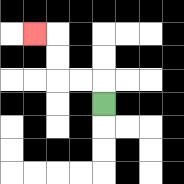{'start': '[4, 4]', 'end': '[1, 1]', 'path_directions': 'U,L,L,U,U,L', 'path_coordinates': '[[4, 4], [4, 3], [3, 3], [2, 3], [2, 2], [2, 1], [1, 1]]'}